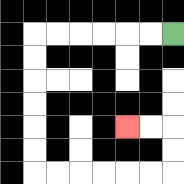{'start': '[7, 1]', 'end': '[5, 5]', 'path_directions': 'L,L,L,L,L,L,D,D,D,D,D,D,R,R,R,R,R,R,U,U,L,L', 'path_coordinates': '[[7, 1], [6, 1], [5, 1], [4, 1], [3, 1], [2, 1], [1, 1], [1, 2], [1, 3], [1, 4], [1, 5], [1, 6], [1, 7], [2, 7], [3, 7], [4, 7], [5, 7], [6, 7], [7, 7], [7, 6], [7, 5], [6, 5], [5, 5]]'}